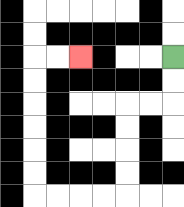{'start': '[7, 2]', 'end': '[3, 2]', 'path_directions': 'D,D,L,L,D,D,D,D,L,L,L,L,U,U,U,U,U,U,R,R', 'path_coordinates': '[[7, 2], [7, 3], [7, 4], [6, 4], [5, 4], [5, 5], [5, 6], [5, 7], [5, 8], [4, 8], [3, 8], [2, 8], [1, 8], [1, 7], [1, 6], [1, 5], [1, 4], [1, 3], [1, 2], [2, 2], [3, 2]]'}